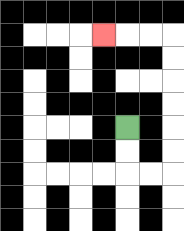{'start': '[5, 5]', 'end': '[4, 1]', 'path_directions': 'D,D,R,R,U,U,U,U,U,U,L,L,L', 'path_coordinates': '[[5, 5], [5, 6], [5, 7], [6, 7], [7, 7], [7, 6], [7, 5], [7, 4], [7, 3], [7, 2], [7, 1], [6, 1], [5, 1], [4, 1]]'}